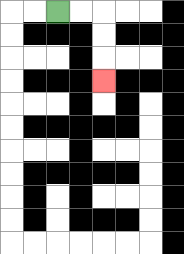{'start': '[2, 0]', 'end': '[4, 3]', 'path_directions': 'R,R,D,D,D', 'path_coordinates': '[[2, 0], [3, 0], [4, 0], [4, 1], [4, 2], [4, 3]]'}